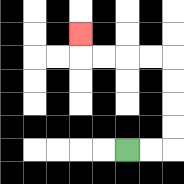{'start': '[5, 6]', 'end': '[3, 1]', 'path_directions': 'R,R,U,U,U,U,L,L,L,L,U', 'path_coordinates': '[[5, 6], [6, 6], [7, 6], [7, 5], [7, 4], [7, 3], [7, 2], [6, 2], [5, 2], [4, 2], [3, 2], [3, 1]]'}